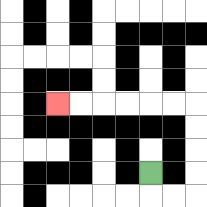{'start': '[6, 7]', 'end': '[2, 4]', 'path_directions': 'D,R,R,U,U,U,U,L,L,L,L,L,L', 'path_coordinates': '[[6, 7], [6, 8], [7, 8], [8, 8], [8, 7], [8, 6], [8, 5], [8, 4], [7, 4], [6, 4], [5, 4], [4, 4], [3, 4], [2, 4]]'}